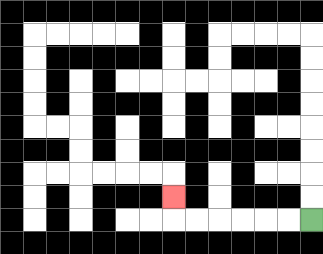{'start': '[13, 9]', 'end': '[7, 8]', 'path_directions': 'L,L,L,L,L,L,U', 'path_coordinates': '[[13, 9], [12, 9], [11, 9], [10, 9], [9, 9], [8, 9], [7, 9], [7, 8]]'}